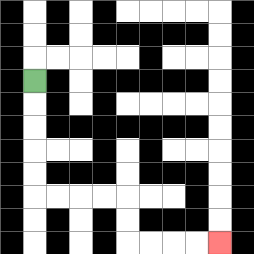{'start': '[1, 3]', 'end': '[9, 10]', 'path_directions': 'D,D,D,D,D,R,R,R,R,D,D,R,R,R,R', 'path_coordinates': '[[1, 3], [1, 4], [1, 5], [1, 6], [1, 7], [1, 8], [2, 8], [3, 8], [4, 8], [5, 8], [5, 9], [5, 10], [6, 10], [7, 10], [8, 10], [9, 10]]'}